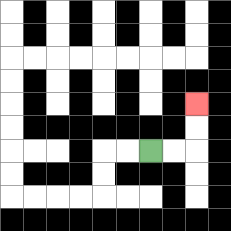{'start': '[6, 6]', 'end': '[8, 4]', 'path_directions': 'R,R,U,U', 'path_coordinates': '[[6, 6], [7, 6], [8, 6], [8, 5], [8, 4]]'}